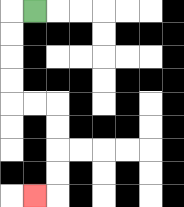{'start': '[1, 0]', 'end': '[1, 8]', 'path_directions': 'L,D,D,D,D,R,R,D,D,D,D,L', 'path_coordinates': '[[1, 0], [0, 0], [0, 1], [0, 2], [0, 3], [0, 4], [1, 4], [2, 4], [2, 5], [2, 6], [2, 7], [2, 8], [1, 8]]'}